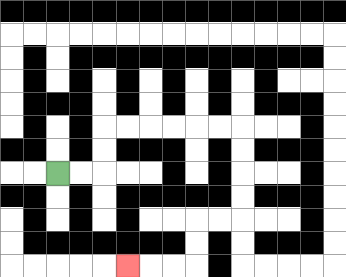{'start': '[2, 7]', 'end': '[5, 11]', 'path_directions': 'R,R,U,U,R,R,R,R,R,R,D,D,D,D,L,L,D,D,L,L,L', 'path_coordinates': '[[2, 7], [3, 7], [4, 7], [4, 6], [4, 5], [5, 5], [6, 5], [7, 5], [8, 5], [9, 5], [10, 5], [10, 6], [10, 7], [10, 8], [10, 9], [9, 9], [8, 9], [8, 10], [8, 11], [7, 11], [6, 11], [5, 11]]'}